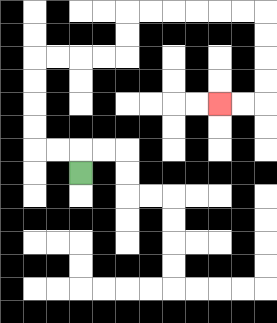{'start': '[3, 7]', 'end': '[9, 4]', 'path_directions': 'U,L,L,U,U,U,U,R,R,R,R,U,U,R,R,R,R,R,R,D,D,D,D,L,L', 'path_coordinates': '[[3, 7], [3, 6], [2, 6], [1, 6], [1, 5], [1, 4], [1, 3], [1, 2], [2, 2], [3, 2], [4, 2], [5, 2], [5, 1], [5, 0], [6, 0], [7, 0], [8, 0], [9, 0], [10, 0], [11, 0], [11, 1], [11, 2], [11, 3], [11, 4], [10, 4], [9, 4]]'}